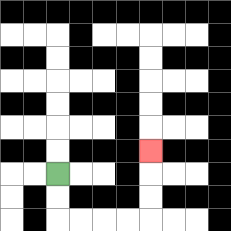{'start': '[2, 7]', 'end': '[6, 6]', 'path_directions': 'D,D,R,R,R,R,U,U,U', 'path_coordinates': '[[2, 7], [2, 8], [2, 9], [3, 9], [4, 9], [5, 9], [6, 9], [6, 8], [6, 7], [6, 6]]'}